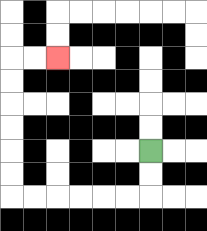{'start': '[6, 6]', 'end': '[2, 2]', 'path_directions': 'D,D,L,L,L,L,L,L,U,U,U,U,U,U,R,R', 'path_coordinates': '[[6, 6], [6, 7], [6, 8], [5, 8], [4, 8], [3, 8], [2, 8], [1, 8], [0, 8], [0, 7], [0, 6], [0, 5], [0, 4], [0, 3], [0, 2], [1, 2], [2, 2]]'}